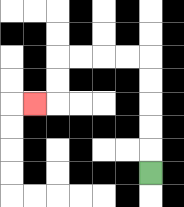{'start': '[6, 7]', 'end': '[1, 4]', 'path_directions': 'U,U,U,U,U,L,L,L,L,D,D,L', 'path_coordinates': '[[6, 7], [6, 6], [6, 5], [6, 4], [6, 3], [6, 2], [5, 2], [4, 2], [3, 2], [2, 2], [2, 3], [2, 4], [1, 4]]'}